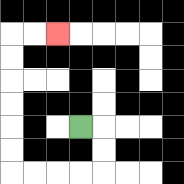{'start': '[3, 5]', 'end': '[2, 1]', 'path_directions': 'R,D,D,L,L,L,L,U,U,U,U,U,U,R,R', 'path_coordinates': '[[3, 5], [4, 5], [4, 6], [4, 7], [3, 7], [2, 7], [1, 7], [0, 7], [0, 6], [0, 5], [0, 4], [0, 3], [0, 2], [0, 1], [1, 1], [2, 1]]'}